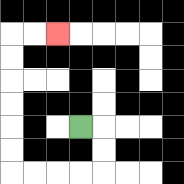{'start': '[3, 5]', 'end': '[2, 1]', 'path_directions': 'R,D,D,L,L,L,L,U,U,U,U,U,U,R,R', 'path_coordinates': '[[3, 5], [4, 5], [4, 6], [4, 7], [3, 7], [2, 7], [1, 7], [0, 7], [0, 6], [0, 5], [0, 4], [0, 3], [0, 2], [0, 1], [1, 1], [2, 1]]'}